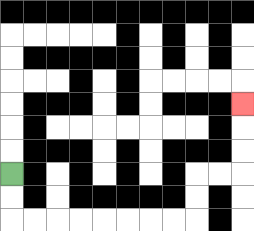{'start': '[0, 7]', 'end': '[10, 4]', 'path_directions': 'D,D,R,R,R,R,R,R,R,R,U,U,R,R,U,U,U', 'path_coordinates': '[[0, 7], [0, 8], [0, 9], [1, 9], [2, 9], [3, 9], [4, 9], [5, 9], [6, 9], [7, 9], [8, 9], [8, 8], [8, 7], [9, 7], [10, 7], [10, 6], [10, 5], [10, 4]]'}